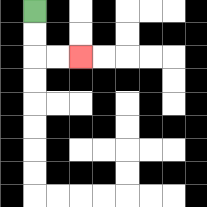{'start': '[1, 0]', 'end': '[3, 2]', 'path_directions': 'D,D,R,R', 'path_coordinates': '[[1, 0], [1, 1], [1, 2], [2, 2], [3, 2]]'}